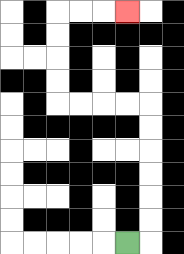{'start': '[5, 10]', 'end': '[5, 0]', 'path_directions': 'R,U,U,U,U,U,U,L,L,L,L,U,U,U,U,R,R,R', 'path_coordinates': '[[5, 10], [6, 10], [6, 9], [6, 8], [6, 7], [6, 6], [6, 5], [6, 4], [5, 4], [4, 4], [3, 4], [2, 4], [2, 3], [2, 2], [2, 1], [2, 0], [3, 0], [4, 0], [5, 0]]'}